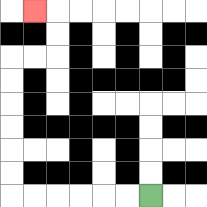{'start': '[6, 8]', 'end': '[1, 0]', 'path_directions': 'L,L,L,L,L,L,U,U,U,U,U,U,R,R,U,U,L', 'path_coordinates': '[[6, 8], [5, 8], [4, 8], [3, 8], [2, 8], [1, 8], [0, 8], [0, 7], [0, 6], [0, 5], [0, 4], [0, 3], [0, 2], [1, 2], [2, 2], [2, 1], [2, 0], [1, 0]]'}